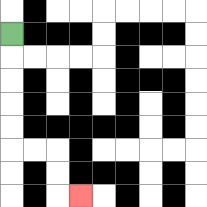{'start': '[0, 1]', 'end': '[3, 8]', 'path_directions': 'D,D,D,D,D,R,R,D,D,R', 'path_coordinates': '[[0, 1], [0, 2], [0, 3], [0, 4], [0, 5], [0, 6], [1, 6], [2, 6], [2, 7], [2, 8], [3, 8]]'}